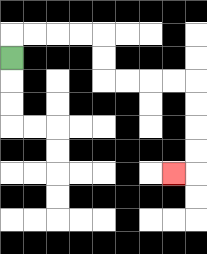{'start': '[0, 2]', 'end': '[7, 7]', 'path_directions': 'U,R,R,R,R,D,D,R,R,R,R,D,D,D,D,L', 'path_coordinates': '[[0, 2], [0, 1], [1, 1], [2, 1], [3, 1], [4, 1], [4, 2], [4, 3], [5, 3], [6, 3], [7, 3], [8, 3], [8, 4], [8, 5], [8, 6], [8, 7], [7, 7]]'}